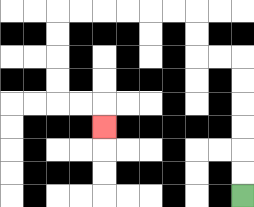{'start': '[10, 8]', 'end': '[4, 5]', 'path_directions': 'U,U,U,U,U,U,L,L,U,U,L,L,L,L,L,L,D,D,D,D,R,R,D', 'path_coordinates': '[[10, 8], [10, 7], [10, 6], [10, 5], [10, 4], [10, 3], [10, 2], [9, 2], [8, 2], [8, 1], [8, 0], [7, 0], [6, 0], [5, 0], [4, 0], [3, 0], [2, 0], [2, 1], [2, 2], [2, 3], [2, 4], [3, 4], [4, 4], [4, 5]]'}